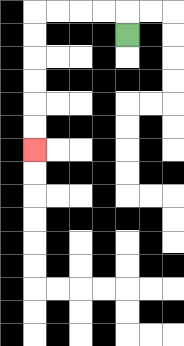{'start': '[5, 1]', 'end': '[1, 6]', 'path_directions': 'U,L,L,L,L,D,D,D,D,D,D', 'path_coordinates': '[[5, 1], [5, 0], [4, 0], [3, 0], [2, 0], [1, 0], [1, 1], [1, 2], [1, 3], [1, 4], [1, 5], [1, 6]]'}